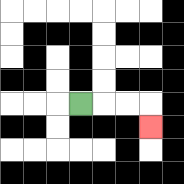{'start': '[3, 4]', 'end': '[6, 5]', 'path_directions': 'R,R,R,D', 'path_coordinates': '[[3, 4], [4, 4], [5, 4], [6, 4], [6, 5]]'}